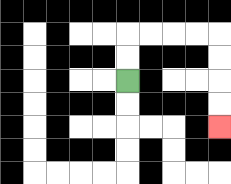{'start': '[5, 3]', 'end': '[9, 5]', 'path_directions': 'U,U,R,R,R,R,D,D,D,D', 'path_coordinates': '[[5, 3], [5, 2], [5, 1], [6, 1], [7, 1], [8, 1], [9, 1], [9, 2], [9, 3], [9, 4], [9, 5]]'}